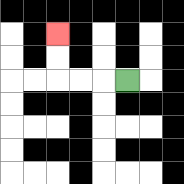{'start': '[5, 3]', 'end': '[2, 1]', 'path_directions': 'L,L,L,U,U', 'path_coordinates': '[[5, 3], [4, 3], [3, 3], [2, 3], [2, 2], [2, 1]]'}